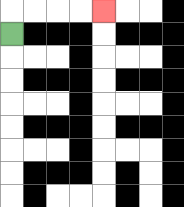{'start': '[0, 1]', 'end': '[4, 0]', 'path_directions': 'U,R,R,R,R', 'path_coordinates': '[[0, 1], [0, 0], [1, 0], [2, 0], [3, 0], [4, 0]]'}